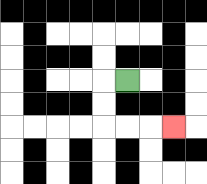{'start': '[5, 3]', 'end': '[7, 5]', 'path_directions': 'L,D,D,R,R,R', 'path_coordinates': '[[5, 3], [4, 3], [4, 4], [4, 5], [5, 5], [6, 5], [7, 5]]'}